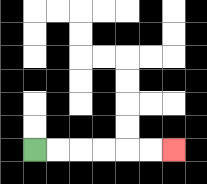{'start': '[1, 6]', 'end': '[7, 6]', 'path_directions': 'R,R,R,R,R,R', 'path_coordinates': '[[1, 6], [2, 6], [3, 6], [4, 6], [5, 6], [6, 6], [7, 6]]'}